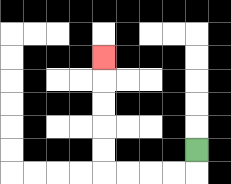{'start': '[8, 6]', 'end': '[4, 2]', 'path_directions': 'D,L,L,L,L,U,U,U,U,U', 'path_coordinates': '[[8, 6], [8, 7], [7, 7], [6, 7], [5, 7], [4, 7], [4, 6], [4, 5], [4, 4], [4, 3], [4, 2]]'}